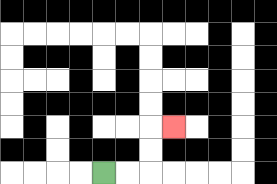{'start': '[4, 7]', 'end': '[7, 5]', 'path_directions': 'R,R,U,U,R', 'path_coordinates': '[[4, 7], [5, 7], [6, 7], [6, 6], [6, 5], [7, 5]]'}